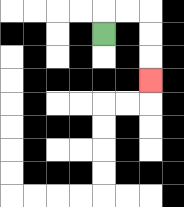{'start': '[4, 1]', 'end': '[6, 3]', 'path_directions': 'U,R,R,D,D,D', 'path_coordinates': '[[4, 1], [4, 0], [5, 0], [6, 0], [6, 1], [6, 2], [6, 3]]'}